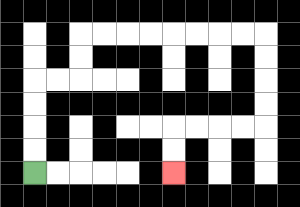{'start': '[1, 7]', 'end': '[7, 7]', 'path_directions': 'U,U,U,U,R,R,U,U,R,R,R,R,R,R,R,R,D,D,D,D,L,L,L,L,D,D', 'path_coordinates': '[[1, 7], [1, 6], [1, 5], [1, 4], [1, 3], [2, 3], [3, 3], [3, 2], [3, 1], [4, 1], [5, 1], [6, 1], [7, 1], [8, 1], [9, 1], [10, 1], [11, 1], [11, 2], [11, 3], [11, 4], [11, 5], [10, 5], [9, 5], [8, 5], [7, 5], [7, 6], [7, 7]]'}